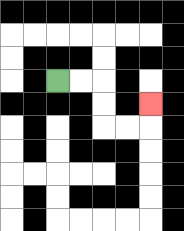{'start': '[2, 3]', 'end': '[6, 4]', 'path_directions': 'R,R,D,D,R,R,U', 'path_coordinates': '[[2, 3], [3, 3], [4, 3], [4, 4], [4, 5], [5, 5], [6, 5], [6, 4]]'}